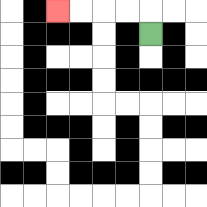{'start': '[6, 1]', 'end': '[2, 0]', 'path_directions': 'U,L,L,L,L', 'path_coordinates': '[[6, 1], [6, 0], [5, 0], [4, 0], [3, 0], [2, 0]]'}